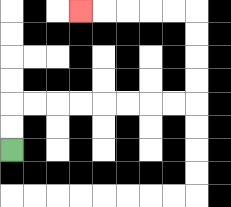{'start': '[0, 6]', 'end': '[3, 0]', 'path_directions': 'U,U,R,R,R,R,R,R,R,R,U,U,U,U,L,L,L,L,L', 'path_coordinates': '[[0, 6], [0, 5], [0, 4], [1, 4], [2, 4], [3, 4], [4, 4], [5, 4], [6, 4], [7, 4], [8, 4], [8, 3], [8, 2], [8, 1], [8, 0], [7, 0], [6, 0], [5, 0], [4, 0], [3, 0]]'}